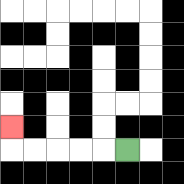{'start': '[5, 6]', 'end': '[0, 5]', 'path_directions': 'L,L,L,L,L,U', 'path_coordinates': '[[5, 6], [4, 6], [3, 6], [2, 6], [1, 6], [0, 6], [0, 5]]'}